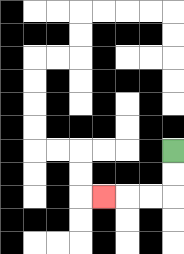{'start': '[7, 6]', 'end': '[4, 8]', 'path_directions': 'D,D,L,L,L', 'path_coordinates': '[[7, 6], [7, 7], [7, 8], [6, 8], [5, 8], [4, 8]]'}